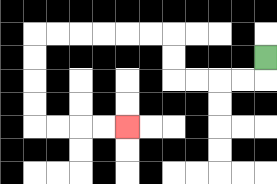{'start': '[11, 2]', 'end': '[5, 5]', 'path_directions': 'D,L,L,L,L,U,U,L,L,L,L,L,L,D,D,D,D,R,R,R,R', 'path_coordinates': '[[11, 2], [11, 3], [10, 3], [9, 3], [8, 3], [7, 3], [7, 2], [7, 1], [6, 1], [5, 1], [4, 1], [3, 1], [2, 1], [1, 1], [1, 2], [1, 3], [1, 4], [1, 5], [2, 5], [3, 5], [4, 5], [5, 5]]'}